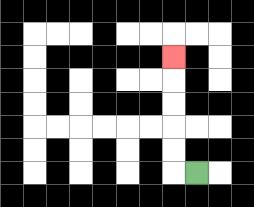{'start': '[8, 7]', 'end': '[7, 2]', 'path_directions': 'L,U,U,U,U,U', 'path_coordinates': '[[8, 7], [7, 7], [7, 6], [7, 5], [7, 4], [7, 3], [7, 2]]'}